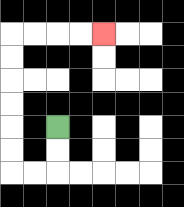{'start': '[2, 5]', 'end': '[4, 1]', 'path_directions': 'D,D,L,L,U,U,U,U,U,U,R,R,R,R', 'path_coordinates': '[[2, 5], [2, 6], [2, 7], [1, 7], [0, 7], [0, 6], [0, 5], [0, 4], [0, 3], [0, 2], [0, 1], [1, 1], [2, 1], [3, 1], [4, 1]]'}